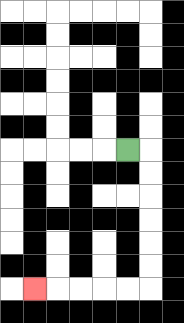{'start': '[5, 6]', 'end': '[1, 12]', 'path_directions': 'R,D,D,D,D,D,D,L,L,L,L,L', 'path_coordinates': '[[5, 6], [6, 6], [6, 7], [6, 8], [6, 9], [6, 10], [6, 11], [6, 12], [5, 12], [4, 12], [3, 12], [2, 12], [1, 12]]'}